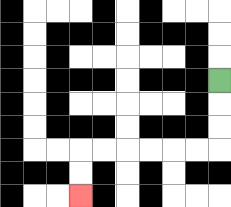{'start': '[9, 3]', 'end': '[3, 8]', 'path_directions': 'D,D,D,L,L,L,L,L,L,D,D', 'path_coordinates': '[[9, 3], [9, 4], [9, 5], [9, 6], [8, 6], [7, 6], [6, 6], [5, 6], [4, 6], [3, 6], [3, 7], [3, 8]]'}